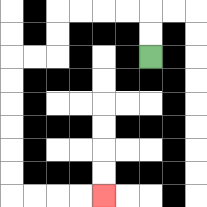{'start': '[6, 2]', 'end': '[4, 8]', 'path_directions': 'U,U,L,L,L,L,D,D,L,L,D,D,D,D,D,D,R,R,R,R', 'path_coordinates': '[[6, 2], [6, 1], [6, 0], [5, 0], [4, 0], [3, 0], [2, 0], [2, 1], [2, 2], [1, 2], [0, 2], [0, 3], [0, 4], [0, 5], [0, 6], [0, 7], [0, 8], [1, 8], [2, 8], [3, 8], [4, 8]]'}